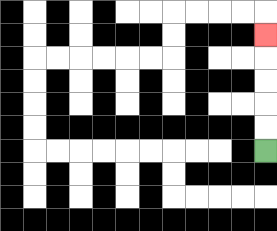{'start': '[11, 6]', 'end': '[11, 1]', 'path_directions': 'U,U,U,U,U', 'path_coordinates': '[[11, 6], [11, 5], [11, 4], [11, 3], [11, 2], [11, 1]]'}